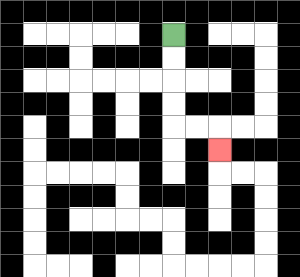{'start': '[7, 1]', 'end': '[9, 6]', 'path_directions': 'D,D,D,D,R,R,D', 'path_coordinates': '[[7, 1], [7, 2], [7, 3], [7, 4], [7, 5], [8, 5], [9, 5], [9, 6]]'}